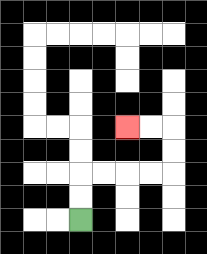{'start': '[3, 9]', 'end': '[5, 5]', 'path_directions': 'U,U,R,R,R,R,U,U,L,L', 'path_coordinates': '[[3, 9], [3, 8], [3, 7], [4, 7], [5, 7], [6, 7], [7, 7], [7, 6], [7, 5], [6, 5], [5, 5]]'}